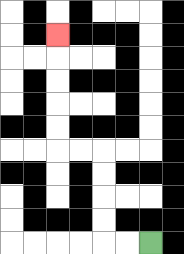{'start': '[6, 10]', 'end': '[2, 1]', 'path_directions': 'L,L,U,U,U,U,L,L,U,U,U,U,U', 'path_coordinates': '[[6, 10], [5, 10], [4, 10], [4, 9], [4, 8], [4, 7], [4, 6], [3, 6], [2, 6], [2, 5], [2, 4], [2, 3], [2, 2], [2, 1]]'}